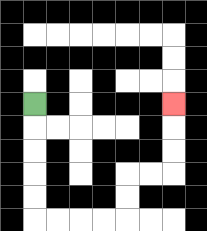{'start': '[1, 4]', 'end': '[7, 4]', 'path_directions': 'D,D,D,D,D,R,R,R,R,U,U,R,R,U,U,U', 'path_coordinates': '[[1, 4], [1, 5], [1, 6], [1, 7], [1, 8], [1, 9], [2, 9], [3, 9], [4, 9], [5, 9], [5, 8], [5, 7], [6, 7], [7, 7], [7, 6], [7, 5], [7, 4]]'}